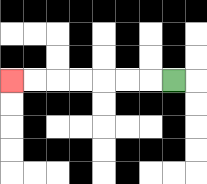{'start': '[7, 3]', 'end': '[0, 3]', 'path_directions': 'L,L,L,L,L,L,L', 'path_coordinates': '[[7, 3], [6, 3], [5, 3], [4, 3], [3, 3], [2, 3], [1, 3], [0, 3]]'}